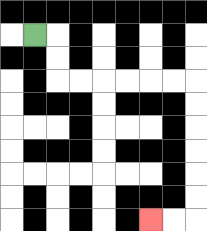{'start': '[1, 1]', 'end': '[6, 9]', 'path_directions': 'R,D,D,R,R,R,R,R,R,D,D,D,D,D,D,L,L', 'path_coordinates': '[[1, 1], [2, 1], [2, 2], [2, 3], [3, 3], [4, 3], [5, 3], [6, 3], [7, 3], [8, 3], [8, 4], [8, 5], [8, 6], [8, 7], [8, 8], [8, 9], [7, 9], [6, 9]]'}